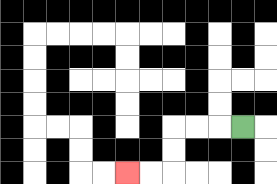{'start': '[10, 5]', 'end': '[5, 7]', 'path_directions': 'L,L,L,D,D,L,L', 'path_coordinates': '[[10, 5], [9, 5], [8, 5], [7, 5], [7, 6], [7, 7], [6, 7], [5, 7]]'}